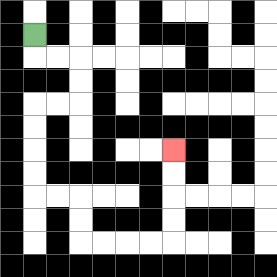{'start': '[1, 1]', 'end': '[7, 6]', 'path_directions': 'D,R,R,D,D,L,L,D,D,D,D,R,R,D,D,R,R,R,R,U,U,U,U', 'path_coordinates': '[[1, 1], [1, 2], [2, 2], [3, 2], [3, 3], [3, 4], [2, 4], [1, 4], [1, 5], [1, 6], [1, 7], [1, 8], [2, 8], [3, 8], [3, 9], [3, 10], [4, 10], [5, 10], [6, 10], [7, 10], [7, 9], [7, 8], [7, 7], [7, 6]]'}